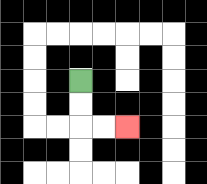{'start': '[3, 3]', 'end': '[5, 5]', 'path_directions': 'D,D,R,R', 'path_coordinates': '[[3, 3], [3, 4], [3, 5], [4, 5], [5, 5]]'}